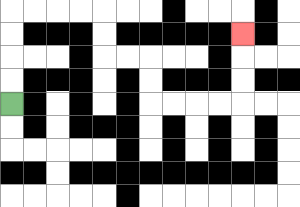{'start': '[0, 4]', 'end': '[10, 1]', 'path_directions': 'U,U,U,U,R,R,R,R,D,D,R,R,D,D,R,R,R,R,U,U,U', 'path_coordinates': '[[0, 4], [0, 3], [0, 2], [0, 1], [0, 0], [1, 0], [2, 0], [3, 0], [4, 0], [4, 1], [4, 2], [5, 2], [6, 2], [6, 3], [6, 4], [7, 4], [8, 4], [9, 4], [10, 4], [10, 3], [10, 2], [10, 1]]'}